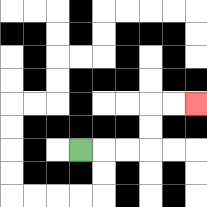{'start': '[3, 6]', 'end': '[8, 4]', 'path_directions': 'R,R,R,U,U,R,R', 'path_coordinates': '[[3, 6], [4, 6], [5, 6], [6, 6], [6, 5], [6, 4], [7, 4], [8, 4]]'}